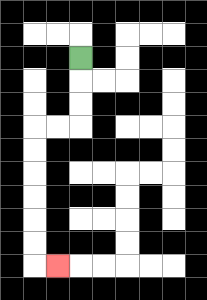{'start': '[3, 2]', 'end': '[2, 11]', 'path_directions': 'D,D,D,L,L,D,D,D,D,D,D,R', 'path_coordinates': '[[3, 2], [3, 3], [3, 4], [3, 5], [2, 5], [1, 5], [1, 6], [1, 7], [1, 8], [1, 9], [1, 10], [1, 11], [2, 11]]'}